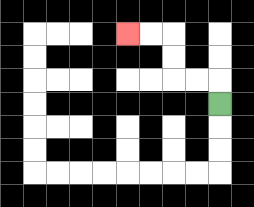{'start': '[9, 4]', 'end': '[5, 1]', 'path_directions': 'U,L,L,U,U,L,L', 'path_coordinates': '[[9, 4], [9, 3], [8, 3], [7, 3], [7, 2], [7, 1], [6, 1], [5, 1]]'}